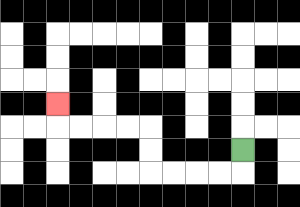{'start': '[10, 6]', 'end': '[2, 4]', 'path_directions': 'D,L,L,L,L,U,U,L,L,L,L,U', 'path_coordinates': '[[10, 6], [10, 7], [9, 7], [8, 7], [7, 7], [6, 7], [6, 6], [6, 5], [5, 5], [4, 5], [3, 5], [2, 5], [2, 4]]'}